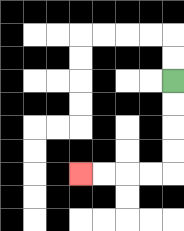{'start': '[7, 3]', 'end': '[3, 7]', 'path_directions': 'D,D,D,D,L,L,L,L', 'path_coordinates': '[[7, 3], [7, 4], [7, 5], [7, 6], [7, 7], [6, 7], [5, 7], [4, 7], [3, 7]]'}